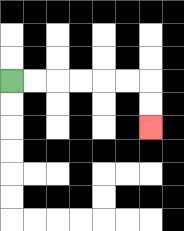{'start': '[0, 3]', 'end': '[6, 5]', 'path_directions': 'R,R,R,R,R,R,D,D', 'path_coordinates': '[[0, 3], [1, 3], [2, 3], [3, 3], [4, 3], [5, 3], [6, 3], [6, 4], [6, 5]]'}